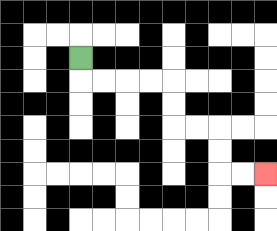{'start': '[3, 2]', 'end': '[11, 7]', 'path_directions': 'D,R,R,R,R,D,D,R,R,D,D,R,R', 'path_coordinates': '[[3, 2], [3, 3], [4, 3], [5, 3], [6, 3], [7, 3], [7, 4], [7, 5], [8, 5], [9, 5], [9, 6], [9, 7], [10, 7], [11, 7]]'}